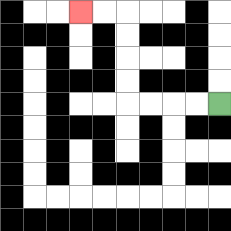{'start': '[9, 4]', 'end': '[3, 0]', 'path_directions': 'L,L,L,L,U,U,U,U,L,L', 'path_coordinates': '[[9, 4], [8, 4], [7, 4], [6, 4], [5, 4], [5, 3], [5, 2], [5, 1], [5, 0], [4, 0], [3, 0]]'}